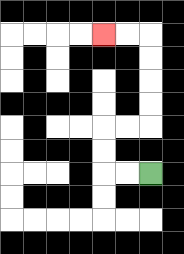{'start': '[6, 7]', 'end': '[4, 1]', 'path_directions': 'L,L,U,U,R,R,U,U,U,U,L,L', 'path_coordinates': '[[6, 7], [5, 7], [4, 7], [4, 6], [4, 5], [5, 5], [6, 5], [6, 4], [6, 3], [6, 2], [6, 1], [5, 1], [4, 1]]'}